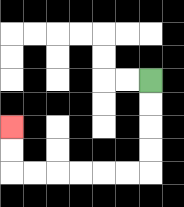{'start': '[6, 3]', 'end': '[0, 5]', 'path_directions': 'D,D,D,D,L,L,L,L,L,L,U,U', 'path_coordinates': '[[6, 3], [6, 4], [6, 5], [6, 6], [6, 7], [5, 7], [4, 7], [3, 7], [2, 7], [1, 7], [0, 7], [0, 6], [0, 5]]'}